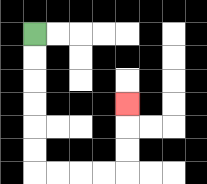{'start': '[1, 1]', 'end': '[5, 4]', 'path_directions': 'D,D,D,D,D,D,R,R,R,R,U,U,U', 'path_coordinates': '[[1, 1], [1, 2], [1, 3], [1, 4], [1, 5], [1, 6], [1, 7], [2, 7], [3, 7], [4, 7], [5, 7], [5, 6], [5, 5], [5, 4]]'}